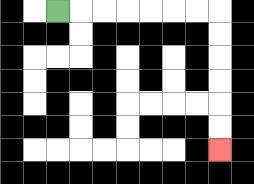{'start': '[2, 0]', 'end': '[9, 6]', 'path_directions': 'R,R,R,R,R,R,R,D,D,D,D,D,D', 'path_coordinates': '[[2, 0], [3, 0], [4, 0], [5, 0], [6, 0], [7, 0], [8, 0], [9, 0], [9, 1], [9, 2], [9, 3], [9, 4], [9, 5], [9, 6]]'}